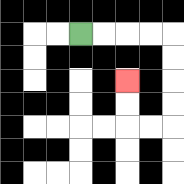{'start': '[3, 1]', 'end': '[5, 3]', 'path_directions': 'R,R,R,R,D,D,D,D,L,L,U,U', 'path_coordinates': '[[3, 1], [4, 1], [5, 1], [6, 1], [7, 1], [7, 2], [7, 3], [7, 4], [7, 5], [6, 5], [5, 5], [5, 4], [5, 3]]'}